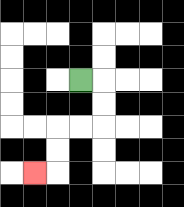{'start': '[3, 3]', 'end': '[1, 7]', 'path_directions': 'R,D,D,L,L,D,D,L', 'path_coordinates': '[[3, 3], [4, 3], [4, 4], [4, 5], [3, 5], [2, 5], [2, 6], [2, 7], [1, 7]]'}